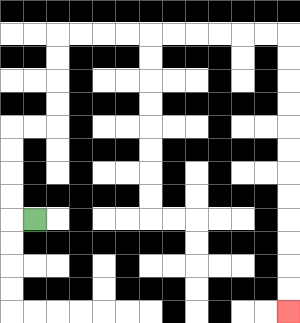{'start': '[1, 9]', 'end': '[12, 13]', 'path_directions': 'L,U,U,U,U,R,R,U,U,U,U,R,R,R,R,R,R,R,R,R,R,D,D,D,D,D,D,D,D,D,D,D,D', 'path_coordinates': '[[1, 9], [0, 9], [0, 8], [0, 7], [0, 6], [0, 5], [1, 5], [2, 5], [2, 4], [2, 3], [2, 2], [2, 1], [3, 1], [4, 1], [5, 1], [6, 1], [7, 1], [8, 1], [9, 1], [10, 1], [11, 1], [12, 1], [12, 2], [12, 3], [12, 4], [12, 5], [12, 6], [12, 7], [12, 8], [12, 9], [12, 10], [12, 11], [12, 12], [12, 13]]'}